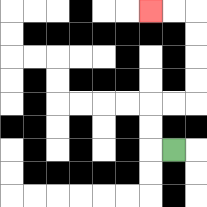{'start': '[7, 6]', 'end': '[6, 0]', 'path_directions': 'L,U,U,R,R,U,U,U,U,L,L', 'path_coordinates': '[[7, 6], [6, 6], [6, 5], [6, 4], [7, 4], [8, 4], [8, 3], [8, 2], [8, 1], [8, 0], [7, 0], [6, 0]]'}